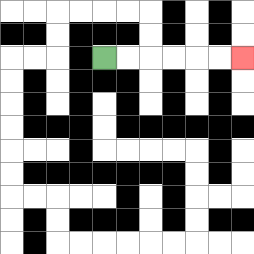{'start': '[4, 2]', 'end': '[10, 2]', 'path_directions': 'R,R,R,R,R,R', 'path_coordinates': '[[4, 2], [5, 2], [6, 2], [7, 2], [8, 2], [9, 2], [10, 2]]'}